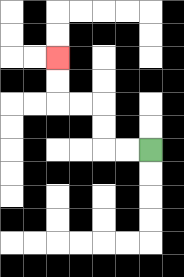{'start': '[6, 6]', 'end': '[2, 2]', 'path_directions': 'L,L,U,U,L,L,U,U', 'path_coordinates': '[[6, 6], [5, 6], [4, 6], [4, 5], [4, 4], [3, 4], [2, 4], [2, 3], [2, 2]]'}